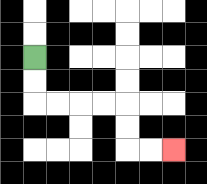{'start': '[1, 2]', 'end': '[7, 6]', 'path_directions': 'D,D,R,R,R,R,D,D,R,R', 'path_coordinates': '[[1, 2], [1, 3], [1, 4], [2, 4], [3, 4], [4, 4], [5, 4], [5, 5], [5, 6], [6, 6], [7, 6]]'}